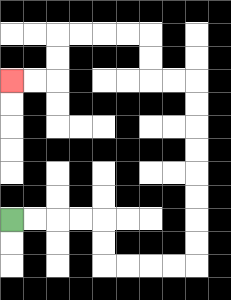{'start': '[0, 9]', 'end': '[0, 3]', 'path_directions': 'R,R,R,R,D,D,R,R,R,R,U,U,U,U,U,U,U,U,L,L,U,U,L,L,L,L,D,D,L,L', 'path_coordinates': '[[0, 9], [1, 9], [2, 9], [3, 9], [4, 9], [4, 10], [4, 11], [5, 11], [6, 11], [7, 11], [8, 11], [8, 10], [8, 9], [8, 8], [8, 7], [8, 6], [8, 5], [8, 4], [8, 3], [7, 3], [6, 3], [6, 2], [6, 1], [5, 1], [4, 1], [3, 1], [2, 1], [2, 2], [2, 3], [1, 3], [0, 3]]'}